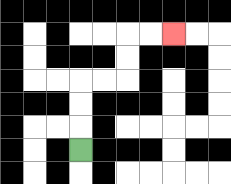{'start': '[3, 6]', 'end': '[7, 1]', 'path_directions': 'U,U,U,R,R,U,U,R,R', 'path_coordinates': '[[3, 6], [3, 5], [3, 4], [3, 3], [4, 3], [5, 3], [5, 2], [5, 1], [6, 1], [7, 1]]'}